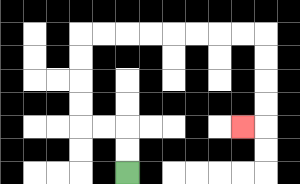{'start': '[5, 7]', 'end': '[10, 5]', 'path_directions': 'U,U,L,L,U,U,U,U,R,R,R,R,R,R,R,R,D,D,D,D,L', 'path_coordinates': '[[5, 7], [5, 6], [5, 5], [4, 5], [3, 5], [3, 4], [3, 3], [3, 2], [3, 1], [4, 1], [5, 1], [6, 1], [7, 1], [8, 1], [9, 1], [10, 1], [11, 1], [11, 2], [11, 3], [11, 4], [11, 5], [10, 5]]'}